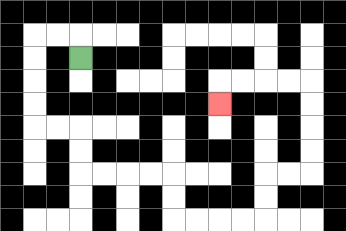{'start': '[3, 2]', 'end': '[9, 4]', 'path_directions': 'U,L,L,D,D,D,D,R,R,D,D,R,R,R,R,D,D,R,R,R,R,U,U,R,R,U,U,U,U,L,L,L,L,D', 'path_coordinates': '[[3, 2], [3, 1], [2, 1], [1, 1], [1, 2], [1, 3], [1, 4], [1, 5], [2, 5], [3, 5], [3, 6], [3, 7], [4, 7], [5, 7], [6, 7], [7, 7], [7, 8], [7, 9], [8, 9], [9, 9], [10, 9], [11, 9], [11, 8], [11, 7], [12, 7], [13, 7], [13, 6], [13, 5], [13, 4], [13, 3], [12, 3], [11, 3], [10, 3], [9, 3], [9, 4]]'}